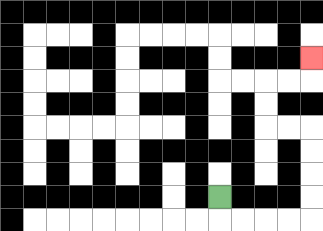{'start': '[9, 8]', 'end': '[13, 2]', 'path_directions': 'D,R,R,R,R,U,U,U,U,L,L,U,U,R,R,U', 'path_coordinates': '[[9, 8], [9, 9], [10, 9], [11, 9], [12, 9], [13, 9], [13, 8], [13, 7], [13, 6], [13, 5], [12, 5], [11, 5], [11, 4], [11, 3], [12, 3], [13, 3], [13, 2]]'}